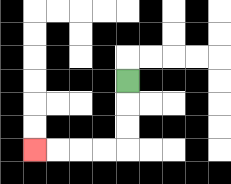{'start': '[5, 3]', 'end': '[1, 6]', 'path_directions': 'D,D,D,L,L,L,L', 'path_coordinates': '[[5, 3], [5, 4], [5, 5], [5, 6], [4, 6], [3, 6], [2, 6], [1, 6]]'}